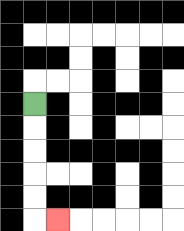{'start': '[1, 4]', 'end': '[2, 9]', 'path_directions': 'D,D,D,D,D,R', 'path_coordinates': '[[1, 4], [1, 5], [1, 6], [1, 7], [1, 8], [1, 9], [2, 9]]'}